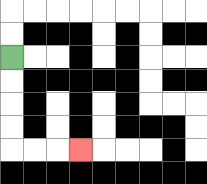{'start': '[0, 2]', 'end': '[3, 6]', 'path_directions': 'D,D,D,D,R,R,R', 'path_coordinates': '[[0, 2], [0, 3], [0, 4], [0, 5], [0, 6], [1, 6], [2, 6], [3, 6]]'}